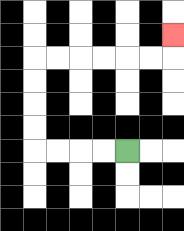{'start': '[5, 6]', 'end': '[7, 1]', 'path_directions': 'L,L,L,L,U,U,U,U,R,R,R,R,R,R,U', 'path_coordinates': '[[5, 6], [4, 6], [3, 6], [2, 6], [1, 6], [1, 5], [1, 4], [1, 3], [1, 2], [2, 2], [3, 2], [4, 2], [5, 2], [6, 2], [7, 2], [7, 1]]'}